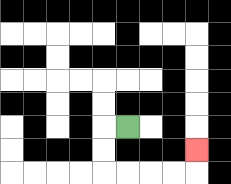{'start': '[5, 5]', 'end': '[8, 6]', 'path_directions': 'L,D,D,R,R,R,R,U', 'path_coordinates': '[[5, 5], [4, 5], [4, 6], [4, 7], [5, 7], [6, 7], [7, 7], [8, 7], [8, 6]]'}